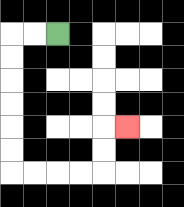{'start': '[2, 1]', 'end': '[5, 5]', 'path_directions': 'L,L,D,D,D,D,D,D,R,R,R,R,U,U,R', 'path_coordinates': '[[2, 1], [1, 1], [0, 1], [0, 2], [0, 3], [0, 4], [0, 5], [0, 6], [0, 7], [1, 7], [2, 7], [3, 7], [4, 7], [4, 6], [4, 5], [5, 5]]'}